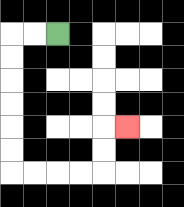{'start': '[2, 1]', 'end': '[5, 5]', 'path_directions': 'L,L,D,D,D,D,D,D,R,R,R,R,U,U,R', 'path_coordinates': '[[2, 1], [1, 1], [0, 1], [0, 2], [0, 3], [0, 4], [0, 5], [0, 6], [0, 7], [1, 7], [2, 7], [3, 7], [4, 7], [4, 6], [4, 5], [5, 5]]'}